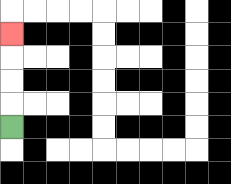{'start': '[0, 5]', 'end': '[0, 1]', 'path_directions': 'U,U,U,U', 'path_coordinates': '[[0, 5], [0, 4], [0, 3], [0, 2], [0, 1]]'}